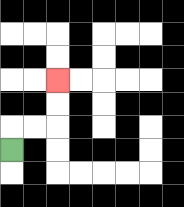{'start': '[0, 6]', 'end': '[2, 3]', 'path_directions': 'U,R,R,U,U', 'path_coordinates': '[[0, 6], [0, 5], [1, 5], [2, 5], [2, 4], [2, 3]]'}